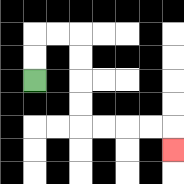{'start': '[1, 3]', 'end': '[7, 6]', 'path_directions': 'U,U,R,R,D,D,D,D,R,R,R,R,D', 'path_coordinates': '[[1, 3], [1, 2], [1, 1], [2, 1], [3, 1], [3, 2], [3, 3], [3, 4], [3, 5], [4, 5], [5, 5], [6, 5], [7, 5], [7, 6]]'}